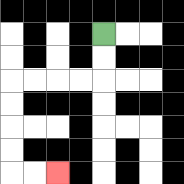{'start': '[4, 1]', 'end': '[2, 7]', 'path_directions': 'D,D,L,L,L,L,D,D,D,D,R,R', 'path_coordinates': '[[4, 1], [4, 2], [4, 3], [3, 3], [2, 3], [1, 3], [0, 3], [0, 4], [0, 5], [0, 6], [0, 7], [1, 7], [2, 7]]'}